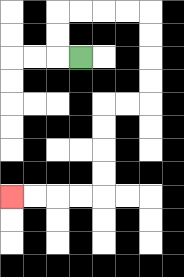{'start': '[3, 2]', 'end': '[0, 8]', 'path_directions': 'L,U,U,R,R,R,R,D,D,D,D,L,L,D,D,D,D,L,L,L,L', 'path_coordinates': '[[3, 2], [2, 2], [2, 1], [2, 0], [3, 0], [4, 0], [5, 0], [6, 0], [6, 1], [6, 2], [6, 3], [6, 4], [5, 4], [4, 4], [4, 5], [4, 6], [4, 7], [4, 8], [3, 8], [2, 8], [1, 8], [0, 8]]'}